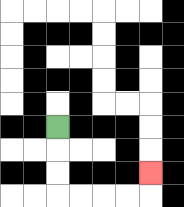{'start': '[2, 5]', 'end': '[6, 7]', 'path_directions': 'D,D,D,R,R,R,R,U', 'path_coordinates': '[[2, 5], [2, 6], [2, 7], [2, 8], [3, 8], [4, 8], [5, 8], [6, 8], [6, 7]]'}